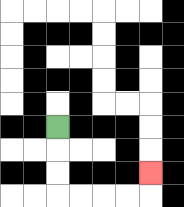{'start': '[2, 5]', 'end': '[6, 7]', 'path_directions': 'D,D,D,R,R,R,R,U', 'path_coordinates': '[[2, 5], [2, 6], [2, 7], [2, 8], [3, 8], [4, 8], [5, 8], [6, 8], [6, 7]]'}